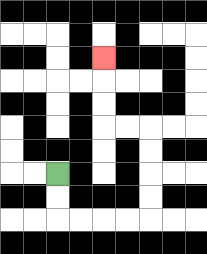{'start': '[2, 7]', 'end': '[4, 2]', 'path_directions': 'D,D,R,R,R,R,U,U,U,U,L,L,U,U,U', 'path_coordinates': '[[2, 7], [2, 8], [2, 9], [3, 9], [4, 9], [5, 9], [6, 9], [6, 8], [6, 7], [6, 6], [6, 5], [5, 5], [4, 5], [4, 4], [4, 3], [4, 2]]'}